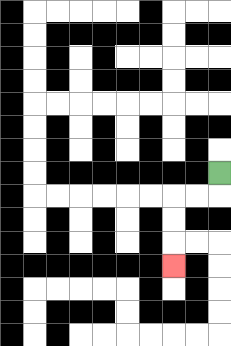{'start': '[9, 7]', 'end': '[7, 11]', 'path_directions': 'D,L,L,D,D,D', 'path_coordinates': '[[9, 7], [9, 8], [8, 8], [7, 8], [7, 9], [7, 10], [7, 11]]'}